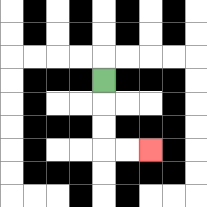{'start': '[4, 3]', 'end': '[6, 6]', 'path_directions': 'D,D,D,R,R', 'path_coordinates': '[[4, 3], [4, 4], [4, 5], [4, 6], [5, 6], [6, 6]]'}